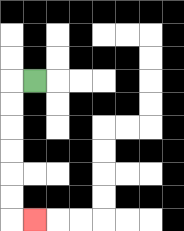{'start': '[1, 3]', 'end': '[1, 9]', 'path_directions': 'L,D,D,D,D,D,D,R', 'path_coordinates': '[[1, 3], [0, 3], [0, 4], [0, 5], [0, 6], [0, 7], [0, 8], [0, 9], [1, 9]]'}